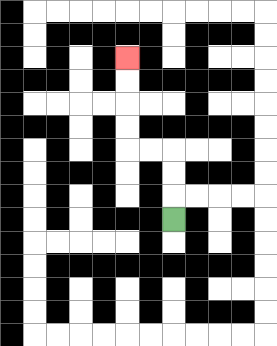{'start': '[7, 9]', 'end': '[5, 2]', 'path_directions': 'U,U,U,L,L,U,U,U,U', 'path_coordinates': '[[7, 9], [7, 8], [7, 7], [7, 6], [6, 6], [5, 6], [5, 5], [5, 4], [5, 3], [5, 2]]'}